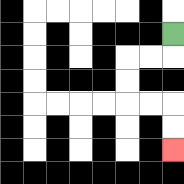{'start': '[7, 1]', 'end': '[7, 6]', 'path_directions': 'D,L,L,D,D,R,R,D,D', 'path_coordinates': '[[7, 1], [7, 2], [6, 2], [5, 2], [5, 3], [5, 4], [6, 4], [7, 4], [7, 5], [7, 6]]'}